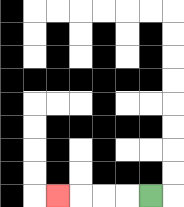{'start': '[6, 8]', 'end': '[2, 8]', 'path_directions': 'L,L,L,L', 'path_coordinates': '[[6, 8], [5, 8], [4, 8], [3, 8], [2, 8]]'}